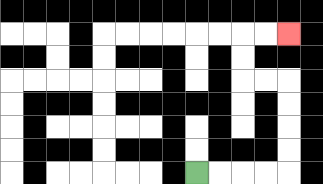{'start': '[8, 7]', 'end': '[12, 1]', 'path_directions': 'R,R,R,R,U,U,U,U,L,L,U,U,R,R', 'path_coordinates': '[[8, 7], [9, 7], [10, 7], [11, 7], [12, 7], [12, 6], [12, 5], [12, 4], [12, 3], [11, 3], [10, 3], [10, 2], [10, 1], [11, 1], [12, 1]]'}